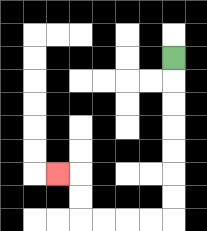{'start': '[7, 2]', 'end': '[2, 7]', 'path_directions': 'D,D,D,D,D,D,D,L,L,L,L,U,U,L', 'path_coordinates': '[[7, 2], [7, 3], [7, 4], [7, 5], [7, 6], [7, 7], [7, 8], [7, 9], [6, 9], [5, 9], [4, 9], [3, 9], [3, 8], [3, 7], [2, 7]]'}